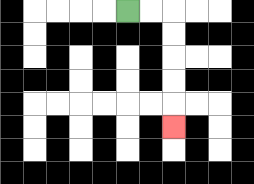{'start': '[5, 0]', 'end': '[7, 5]', 'path_directions': 'R,R,D,D,D,D,D', 'path_coordinates': '[[5, 0], [6, 0], [7, 0], [7, 1], [7, 2], [7, 3], [7, 4], [7, 5]]'}